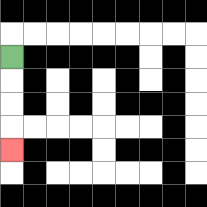{'start': '[0, 2]', 'end': '[0, 6]', 'path_directions': 'D,D,D,D', 'path_coordinates': '[[0, 2], [0, 3], [0, 4], [0, 5], [0, 6]]'}